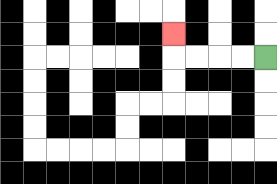{'start': '[11, 2]', 'end': '[7, 1]', 'path_directions': 'L,L,L,L,U', 'path_coordinates': '[[11, 2], [10, 2], [9, 2], [8, 2], [7, 2], [7, 1]]'}